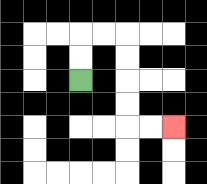{'start': '[3, 3]', 'end': '[7, 5]', 'path_directions': 'U,U,R,R,D,D,D,D,R,R', 'path_coordinates': '[[3, 3], [3, 2], [3, 1], [4, 1], [5, 1], [5, 2], [5, 3], [5, 4], [5, 5], [6, 5], [7, 5]]'}